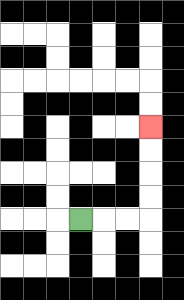{'start': '[3, 9]', 'end': '[6, 5]', 'path_directions': 'R,R,R,U,U,U,U', 'path_coordinates': '[[3, 9], [4, 9], [5, 9], [6, 9], [6, 8], [6, 7], [6, 6], [6, 5]]'}